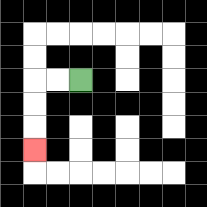{'start': '[3, 3]', 'end': '[1, 6]', 'path_directions': 'L,L,D,D,D', 'path_coordinates': '[[3, 3], [2, 3], [1, 3], [1, 4], [1, 5], [1, 6]]'}